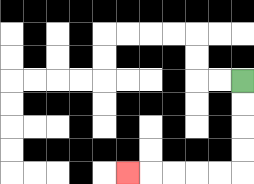{'start': '[10, 3]', 'end': '[5, 7]', 'path_directions': 'D,D,D,D,L,L,L,L,L', 'path_coordinates': '[[10, 3], [10, 4], [10, 5], [10, 6], [10, 7], [9, 7], [8, 7], [7, 7], [6, 7], [5, 7]]'}